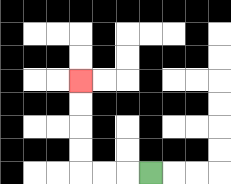{'start': '[6, 7]', 'end': '[3, 3]', 'path_directions': 'L,L,L,U,U,U,U', 'path_coordinates': '[[6, 7], [5, 7], [4, 7], [3, 7], [3, 6], [3, 5], [3, 4], [3, 3]]'}